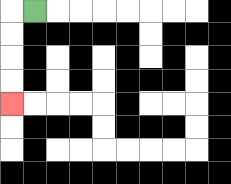{'start': '[1, 0]', 'end': '[0, 4]', 'path_directions': 'L,D,D,D,D', 'path_coordinates': '[[1, 0], [0, 0], [0, 1], [0, 2], [0, 3], [0, 4]]'}